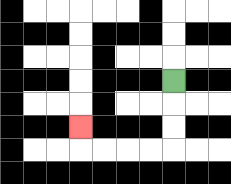{'start': '[7, 3]', 'end': '[3, 5]', 'path_directions': 'D,D,D,L,L,L,L,U', 'path_coordinates': '[[7, 3], [7, 4], [7, 5], [7, 6], [6, 6], [5, 6], [4, 6], [3, 6], [3, 5]]'}